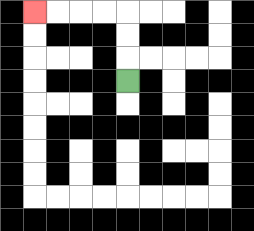{'start': '[5, 3]', 'end': '[1, 0]', 'path_directions': 'U,U,U,L,L,L,L', 'path_coordinates': '[[5, 3], [5, 2], [5, 1], [5, 0], [4, 0], [3, 0], [2, 0], [1, 0]]'}